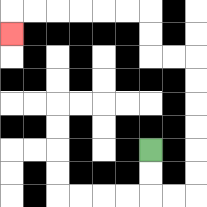{'start': '[6, 6]', 'end': '[0, 1]', 'path_directions': 'D,D,R,R,U,U,U,U,U,U,L,L,U,U,L,L,L,L,L,L,D', 'path_coordinates': '[[6, 6], [6, 7], [6, 8], [7, 8], [8, 8], [8, 7], [8, 6], [8, 5], [8, 4], [8, 3], [8, 2], [7, 2], [6, 2], [6, 1], [6, 0], [5, 0], [4, 0], [3, 0], [2, 0], [1, 0], [0, 0], [0, 1]]'}